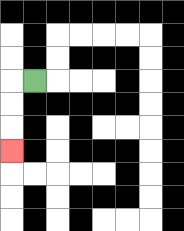{'start': '[1, 3]', 'end': '[0, 6]', 'path_directions': 'L,D,D,D', 'path_coordinates': '[[1, 3], [0, 3], [0, 4], [0, 5], [0, 6]]'}